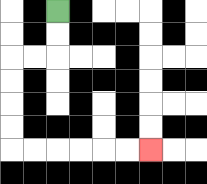{'start': '[2, 0]', 'end': '[6, 6]', 'path_directions': 'D,D,L,L,D,D,D,D,R,R,R,R,R,R', 'path_coordinates': '[[2, 0], [2, 1], [2, 2], [1, 2], [0, 2], [0, 3], [0, 4], [0, 5], [0, 6], [1, 6], [2, 6], [3, 6], [4, 6], [5, 6], [6, 6]]'}